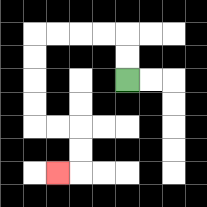{'start': '[5, 3]', 'end': '[2, 7]', 'path_directions': 'U,U,L,L,L,L,D,D,D,D,R,R,D,D,L', 'path_coordinates': '[[5, 3], [5, 2], [5, 1], [4, 1], [3, 1], [2, 1], [1, 1], [1, 2], [1, 3], [1, 4], [1, 5], [2, 5], [3, 5], [3, 6], [3, 7], [2, 7]]'}